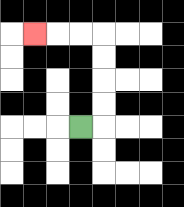{'start': '[3, 5]', 'end': '[1, 1]', 'path_directions': 'R,U,U,U,U,L,L,L', 'path_coordinates': '[[3, 5], [4, 5], [4, 4], [4, 3], [4, 2], [4, 1], [3, 1], [2, 1], [1, 1]]'}